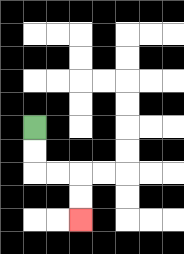{'start': '[1, 5]', 'end': '[3, 9]', 'path_directions': 'D,D,R,R,D,D', 'path_coordinates': '[[1, 5], [1, 6], [1, 7], [2, 7], [3, 7], [3, 8], [3, 9]]'}